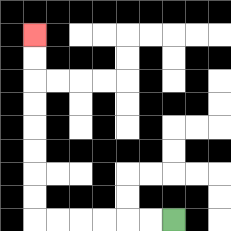{'start': '[7, 9]', 'end': '[1, 1]', 'path_directions': 'L,L,L,L,L,L,U,U,U,U,U,U,U,U', 'path_coordinates': '[[7, 9], [6, 9], [5, 9], [4, 9], [3, 9], [2, 9], [1, 9], [1, 8], [1, 7], [1, 6], [1, 5], [1, 4], [1, 3], [1, 2], [1, 1]]'}